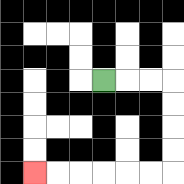{'start': '[4, 3]', 'end': '[1, 7]', 'path_directions': 'R,R,R,D,D,D,D,L,L,L,L,L,L', 'path_coordinates': '[[4, 3], [5, 3], [6, 3], [7, 3], [7, 4], [7, 5], [7, 6], [7, 7], [6, 7], [5, 7], [4, 7], [3, 7], [2, 7], [1, 7]]'}